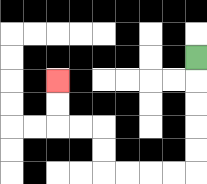{'start': '[8, 2]', 'end': '[2, 3]', 'path_directions': 'D,D,D,D,D,L,L,L,L,U,U,L,L,U,U', 'path_coordinates': '[[8, 2], [8, 3], [8, 4], [8, 5], [8, 6], [8, 7], [7, 7], [6, 7], [5, 7], [4, 7], [4, 6], [4, 5], [3, 5], [2, 5], [2, 4], [2, 3]]'}